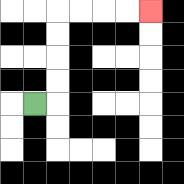{'start': '[1, 4]', 'end': '[6, 0]', 'path_directions': 'R,U,U,U,U,R,R,R,R', 'path_coordinates': '[[1, 4], [2, 4], [2, 3], [2, 2], [2, 1], [2, 0], [3, 0], [4, 0], [5, 0], [6, 0]]'}